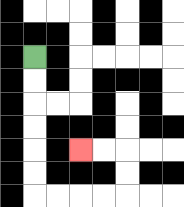{'start': '[1, 2]', 'end': '[3, 6]', 'path_directions': 'D,D,D,D,D,D,R,R,R,R,U,U,L,L', 'path_coordinates': '[[1, 2], [1, 3], [1, 4], [1, 5], [1, 6], [1, 7], [1, 8], [2, 8], [3, 8], [4, 8], [5, 8], [5, 7], [5, 6], [4, 6], [3, 6]]'}